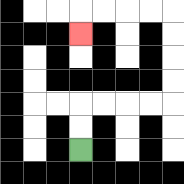{'start': '[3, 6]', 'end': '[3, 1]', 'path_directions': 'U,U,R,R,R,R,U,U,U,U,L,L,L,L,D', 'path_coordinates': '[[3, 6], [3, 5], [3, 4], [4, 4], [5, 4], [6, 4], [7, 4], [7, 3], [7, 2], [7, 1], [7, 0], [6, 0], [5, 0], [4, 0], [3, 0], [3, 1]]'}